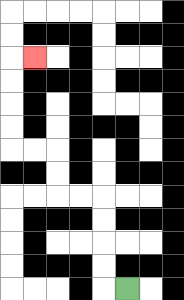{'start': '[5, 12]', 'end': '[1, 2]', 'path_directions': 'L,U,U,U,U,L,L,U,U,L,L,U,U,U,U,R', 'path_coordinates': '[[5, 12], [4, 12], [4, 11], [4, 10], [4, 9], [4, 8], [3, 8], [2, 8], [2, 7], [2, 6], [1, 6], [0, 6], [0, 5], [0, 4], [0, 3], [0, 2], [1, 2]]'}